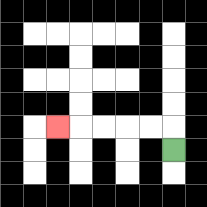{'start': '[7, 6]', 'end': '[2, 5]', 'path_directions': 'U,L,L,L,L,L', 'path_coordinates': '[[7, 6], [7, 5], [6, 5], [5, 5], [4, 5], [3, 5], [2, 5]]'}